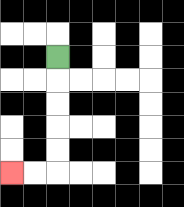{'start': '[2, 2]', 'end': '[0, 7]', 'path_directions': 'D,D,D,D,D,L,L', 'path_coordinates': '[[2, 2], [2, 3], [2, 4], [2, 5], [2, 6], [2, 7], [1, 7], [0, 7]]'}